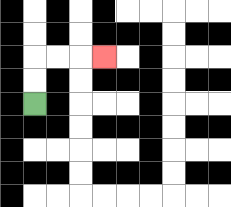{'start': '[1, 4]', 'end': '[4, 2]', 'path_directions': 'U,U,R,R,R', 'path_coordinates': '[[1, 4], [1, 3], [1, 2], [2, 2], [3, 2], [4, 2]]'}